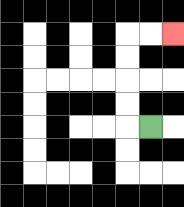{'start': '[6, 5]', 'end': '[7, 1]', 'path_directions': 'L,U,U,U,U,R,R', 'path_coordinates': '[[6, 5], [5, 5], [5, 4], [5, 3], [5, 2], [5, 1], [6, 1], [7, 1]]'}